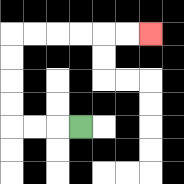{'start': '[3, 5]', 'end': '[6, 1]', 'path_directions': 'L,L,L,U,U,U,U,R,R,R,R,R,R', 'path_coordinates': '[[3, 5], [2, 5], [1, 5], [0, 5], [0, 4], [0, 3], [0, 2], [0, 1], [1, 1], [2, 1], [3, 1], [4, 1], [5, 1], [6, 1]]'}